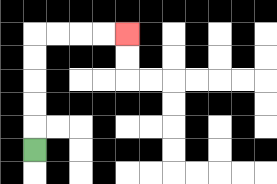{'start': '[1, 6]', 'end': '[5, 1]', 'path_directions': 'U,U,U,U,U,R,R,R,R', 'path_coordinates': '[[1, 6], [1, 5], [1, 4], [1, 3], [1, 2], [1, 1], [2, 1], [3, 1], [4, 1], [5, 1]]'}